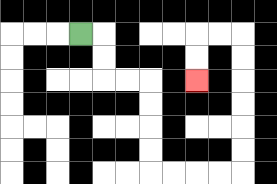{'start': '[3, 1]', 'end': '[8, 3]', 'path_directions': 'R,D,D,R,R,D,D,D,D,R,R,R,R,U,U,U,U,U,U,L,L,D,D', 'path_coordinates': '[[3, 1], [4, 1], [4, 2], [4, 3], [5, 3], [6, 3], [6, 4], [6, 5], [6, 6], [6, 7], [7, 7], [8, 7], [9, 7], [10, 7], [10, 6], [10, 5], [10, 4], [10, 3], [10, 2], [10, 1], [9, 1], [8, 1], [8, 2], [8, 3]]'}